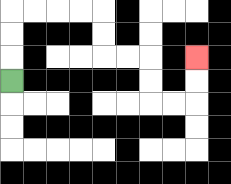{'start': '[0, 3]', 'end': '[8, 2]', 'path_directions': 'U,U,U,R,R,R,R,D,D,R,R,D,D,R,R,U,U', 'path_coordinates': '[[0, 3], [0, 2], [0, 1], [0, 0], [1, 0], [2, 0], [3, 0], [4, 0], [4, 1], [4, 2], [5, 2], [6, 2], [6, 3], [6, 4], [7, 4], [8, 4], [8, 3], [8, 2]]'}